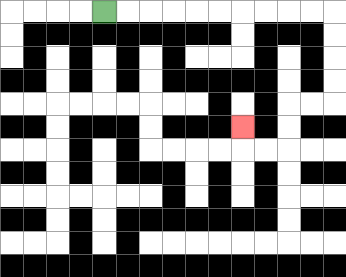{'start': '[4, 0]', 'end': '[10, 5]', 'path_directions': 'R,R,R,R,R,R,R,R,R,R,D,D,D,D,L,L,D,D,L,L,U', 'path_coordinates': '[[4, 0], [5, 0], [6, 0], [7, 0], [8, 0], [9, 0], [10, 0], [11, 0], [12, 0], [13, 0], [14, 0], [14, 1], [14, 2], [14, 3], [14, 4], [13, 4], [12, 4], [12, 5], [12, 6], [11, 6], [10, 6], [10, 5]]'}